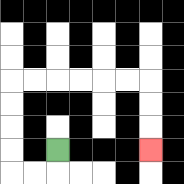{'start': '[2, 6]', 'end': '[6, 6]', 'path_directions': 'D,L,L,U,U,U,U,R,R,R,R,R,R,D,D,D', 'path_coordinates': '[[2, 6], [2, 7], [1, 7], [0, 7], [0, 6], [0, 5], [0, 4], [0, 3], [1, 3], [2, 3], [3, 3], [4, 3], [5, 3], [6, 3], [6, 4], [6, 5], [6, 6]]'}